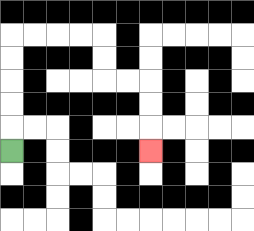{'start': '[0, 6]', 'end': '[6, 6]', 'path_directions': 'U,U,U,U,U,R,R,R,R,D,D,R,R,D,D,D', 'path_coordinates': '[[0, 6], [0, 5], [0, 4], [0, 3], [0, 2], [0, 1], [1, 1], [2, 1], [3, 1], [4, 1], [4, 2], [4, 3], [5, 3], [6, 3], [6, 4], [6, 5], [6, 6]]'}